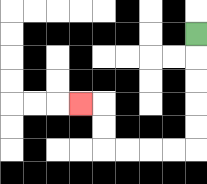{'start': '[8, 1]', 'end': '[3, 4]', 'path_directions': 'D,D,D,D,D,L,L,L,L,U,U,L', 'path_coordinates': '[[8, 1], [8, 2], [8, 3], [8, 4], [8, 5], [8, 6], [7, 6], [6, 6], [5, 6], [4, 6], [4, 5], [4, 4], [3, 4]]'}